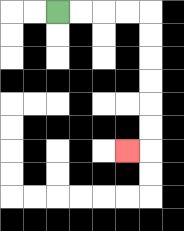{'start': '[2, 0]', 'end': '[5, 6]', 'path_directions': 'R,R,R,R,D,D,D,D,D,D,L', 'path_coordinates': '[[2, 0], [3, 0], [4, 0], [5, 0], [6, 0], [6, 1], [6, 2], [6, 3], [6, 4], [6, 5], [6, 6], [5, 6]]'}